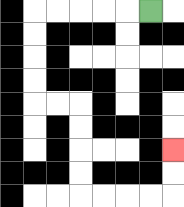{'start': '[6, 0]', 'end': '[7, 6]', 'path_directions': 'L,L,L,L,L,D,D,D,D,R,R,D,D,D,D,R,R,R,R,U,U', 'path_coordinates': '[[6, 0], [5, 0], [4, 0], [3, 0], [2, 0], [1, 0], [1, 1], [1, 2], [1, 3], [1, 4], [2, 4], [3, 4], [3, 5], [3, 6], [3, 7], [3, 8], [4, 8], [5, 8], [6, 8], [7, 8], [7, 7], [7, 6]]'}